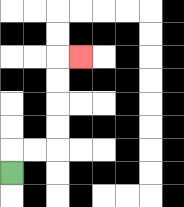{'start': '[0, 7]', 'end': '[3, 2]', 'path_directions': 'U,R,R,U,U,U,U,R', 'path_coordinates': '[[0, 7], [0, 6], [1, 6], [2, 6], [2, 5], [2, 4], [2, 3], [2, 2], [3, 2]]'}